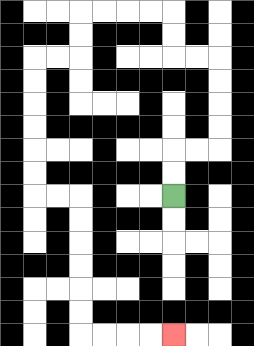{'start': '[7, 8]', 'end': '[7, 14]', 'path_directions': 'U,U,R,R,U,U,U,U,L,L,U,U,L,L,L,L,D,D,L,L,D,D,D,D,D,D,R,R,D,D,D,D,D,D,R,R,R,R', 'path_coordinates': '[[7, 8], [7, 7], [7, 6], [8, 6], [9, 6], [9, 5], [9, 4], [9, 3], [9, 2], [8, 2], [7, 2], [7, 1], [7, 0], [6, 0], [5, 0], [4, 0], [3, 0], [3, 1], [3, 2], [2, 2], [1, 2], [1, 3], [1, 4], [1, 5], [1, 6], [1, 7], [1, 8], [2, 8], [3, 8], [3, 9], [3, 10], [3, 11], [3, 12], [3, 13], [3, 14], [4, 14], [5, 14], [6, 14], [7, 14]]'}